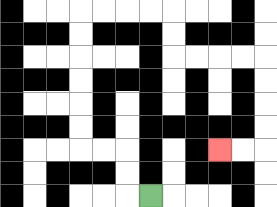{'start': '[6, 8]', 'end': '[9, 6]', 'path_directions': 'L,U,U,L,L,U,U,U,U,U,U,R,R,R,R,D,D,R,R,R,R,D,D,D,D,L,L', 'path_coordinates': '[[6, 8], [5, 8], [5, 7], [5, 6], [4, 6], [3, 6], [3, 5], [3, 4], [3, 3], [3, 2], [3, 1], [3, 0], [4, 0], [5, 0], [6, 0], [7, 0], [7, 1], [7, 2], [8, 2], [9, 2], [10, 2], [11, 2], [11, 3], [11, 4], [11, 5], [11, 6], [10, 6], [9, 6]]'}